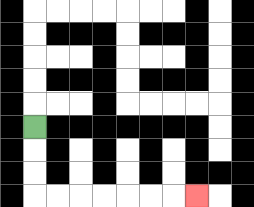{'start': '[1, 5]', 'end': '[8, 8]', 'path_directions': 'D,D,D,R,R,R,R,R,R,R', 'path_coordinates': '[[1, 5], [1, 6], [1, 7], [1, 8], [2, 8], [3, 8], [4, 8], [5, 8], [6, 8], [7, 8], [8, 8]]'}